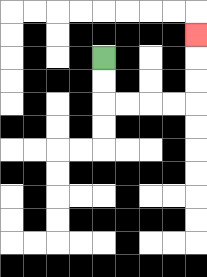{'start': '[4, 2]', 'end': '[8, 1]', 'path_directions': 'D,D,R,R,R,R,U,U,U', 'path_coordinates': '[[4, 2], [4, 3], [4, 4], [5, 4], [6, 4], [7, 4], [8, 4], [8, 3], [8, 2], [8, 1]]'}